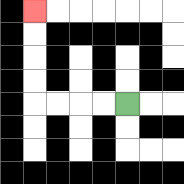{'start': '[5, 4]', 'end': '[1, 0]', 'path_directions': 'L,L,L,L,U,U,U,U', 'path_coordinates': '[[5, 4], [4, 4], [3, 4], [2, 4], [1, 4], [1, 3], [1, 2], [1, 1], [1, 0]]'}